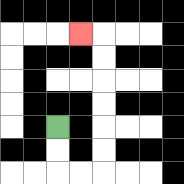{'start': '[2, 5]', 'end': '[3, 1]', 'path_directions': 'D,D,R,R,U,U,U,U,U,U,L', 'path_coordinates': '[[2, 5], [2, 6], [2, 7], [3, 7], [4, 7], [4, 6], [4, 5], [4, 4], [4, 3], [4, 2], [4, 1], [3, 1]]'}